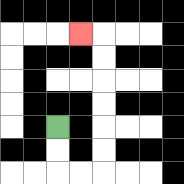{'start': '[2, 5]', 'end': '[3, 1]', 'path_directions': 'D,D,R,R,U,U,U,U,U,U,L', 'path_coordinates': '[[2, 5], [2, 6], [2, 7], [3, 7], [4, 7], [4, 6], [4, 5], [4, 4], [4, 3], [4, 2], [4, 1], [3, 1]]'}